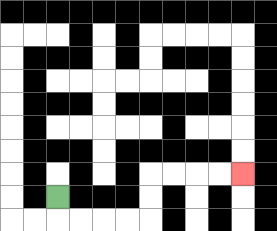{'start': '[2, 8]', 'end': '[10, 7]', 'path_directions': 'D,R,R,R,R,U,U,R,R,R,R', 'path_coordinates': '[[2, 8], [2, 9], [3, 9], [4, 9], [5, 9], [6, 9], [6, 8], [6, 7], [7, 7], [8, 7], [9, 7], [10, 7]]'}